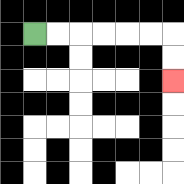{'start': '[1, 1]', 'end': '[7, 3]', 'path_directions': 'R,R,R,R,R,R,D,D', 'path_coordinates': '[[1, 1], [2, 1], [3, 1], [4, 1], [5, 1], [6, 1], [7, 1], [7, 2], [7, 3]]'}